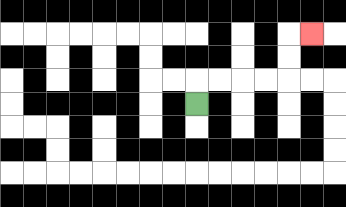{'start': '[8, 4]', 'end': '[13, 1]', 'path_directions': 'U,R,R,R,R,U,U,R', 'path_coordinates': '[[8, 4], [8, 3], [9, 3], [10, 3], [11, 3], [12, 3], [12, 2], [12, 1], [13, 1]]'}